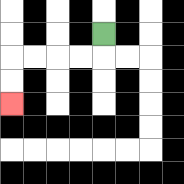{'start': '[4, 1]', 'end': '[0, 4]', 'path_directions': 'D,L,L,L,L,D,D', 'path_coordinates': '[[4, 1], [4, 2], [3, 2], [2, 2], [1, 2], [0, 2], [0, 3], [0, 4]]'}